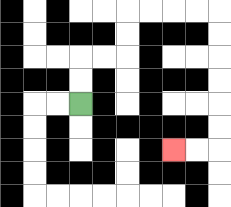{'start': '[3, 4]', 'end': '[7, 6]', 'path_directions': 'U,U,R,R,U,U,R,R,R,R,D,D,D,D,D,D,L,L', 'path_coordinates': '[[3, 4], [3, 3], [3, 2], [4, 2], [5, 2], [5, 1], [5, 0], [6, 0], [7, 0], [8, 0], [9, 0], [9, 1], [9, 2], [9, 3], [9, 4], [9, 5], [9, 6], [8, 6], [7, 6]]'}